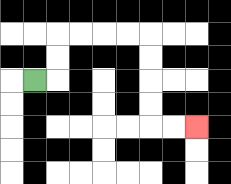{'start': '[1, 3]', 'end': '[8, 5]', 'path_directions': 'R,U,U,R,R,R,R,D,D,D,D,R,R', 'path_coordinates': '[[1, 3], [2, 3], [2, 2], [2, 1], [3, 1], [4, 1], [5, 1], [6, 1], [6, 2], [6, 3], [6, 4], [6, 5], [7, 5], [8, 5]]'}